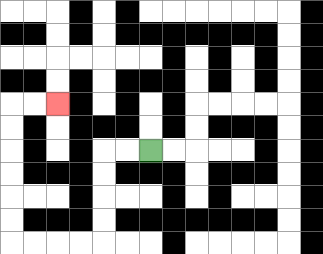{'start': '[6, 6]', 'end': '[2, 4]', 'path_directions': 'L,L,D,D,D,D,L,L,L,L,U,U,U,U,U,U,R,R', 'path_coordinates': '[[6, 6], [5, 6], [4, 6], [4, 7], [4, 8], [4, 9], [4, 10], [3, 10], [2, 10], [1, 10], [0, 10], [0, 9], [0, 8], [0, 7], [0, 6], [0, 5], [0, 4], [1, 4], [2, 4]]'}